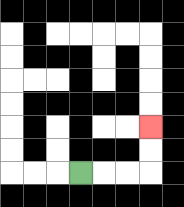{'start': '[3, 7]', 'end': '[6, 5]', 'path_directions': 'R,R,R,U,U', 'path_coordinates': '[[3, 7], [4, 7], [5, 7], [6, 7], [6, 6], [6, 5]]'}